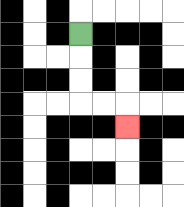{'start': '[3, 1]', 'end': '[5, 5]', 'path_directions': 'D,D,D,R,R,D', 'path_coordinates': '[[3, 1], [3, 2], [3, 3], [3, 4], [4, 4], [5, 4], [5, 5]]'}